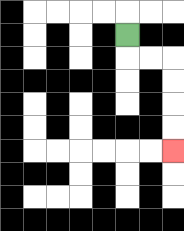{'start': '[5, 1]', 'end': '[7, 6]', 'path_directions': 'D,R,R,D,D,D,D', 'path_coordinates': '[[5, 1], [5, 2], [6, 2], [7, 2], [7, 3], [7, 4], [7, 5], [7, 6]]'}